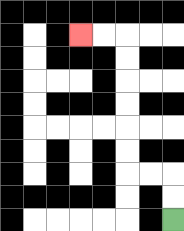{'start': '[7, 9]', 'end': '[3, 1]', 'path_directions': 'U,U,L,L,U,U,U,U,U,U,L,L', 'path_coordinates': '[[7, 9], [7, 8], [7, 7], [6, 7], [5, 7], [5, 6], [5, 5], [5, 4], [5, 3], [5, 2], [5, 1], [4, 1], [3, 1]]'}